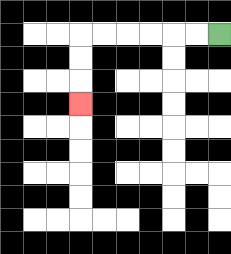{'start': '[9, 1]', 'end': '[3, 4]', 'path_directions': 'L,L,L,L,L,L,D,D,D', 'path_coordinates': '[[9, 1], [8, 1], [7, 1], [6, 1], [5, 1], [4, 1], [3, 1], [3, 2], [3, 3], [3, 4]]'}